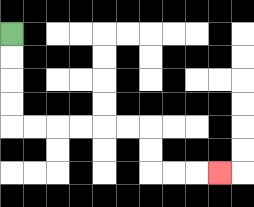{'start': '[0, 1]', 'end': '[9, 7]', 'path_directions': 'D,D,D,D,R,R,R,R,R,R,D,D,R,R,R', 'path_coordinates': '[[0, 1], [0, 2], [0, 3], [0, 4], [0, 5], [1, 5], [2, 5], [3, 5], [4, 5], [5, 5], [6, 5], [6, 6], [6, 7], [7, 7], [8, 7], [9, 7]]'}